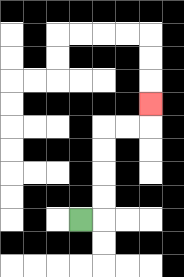{'start': '[3, 9]', 'end': '[6, 4]', 'path_directions': 'R,U,U,U,U,R,R,U', 'path_coordinates': '[[3, 9], [4, 9], [4, 8], [4, 7], [4, 6], [4, 5], [5, 5], [6, 5], [6, 4]]'}